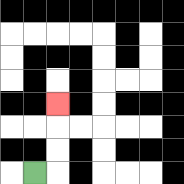{'start': '[1, 7]', 'end': '[2, 4]', 'path_directions': 'R,U,U,U', 'path_coordinates': '[[1, 7], [2, 7], [2, 6], [2, 5], [2, 4]]'}